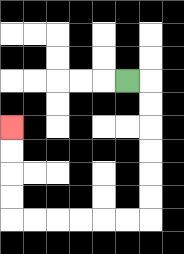{'start': '[5, 3]', 'end': '[0, 5]', 'path_directions': 'R,D,D,D,D,D,D,L,L,L,L,L,L,U,U,U,U', 'path_coordinates': '[[5, 3], [6, 3], [6, 4], [6, 5], [6, 6], [6, 7], [6, 8], [6, 9], [5, 9], [4, 9], [3, 9], [2, 9], [1, 9], [0, 9], [0, 8], [0, 7], [0, 6], [0, 5]]'}